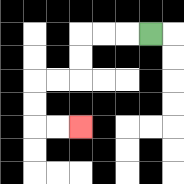{'start': '[6, 1]', 'end': '[3, 5]', 'path_directions': 'L,L,L,D,D,L,L,D,D,R,R', 'path_coordinates': '[[6, 1], [5, 1], [4, 1], [3, 1], [3, 2], [3, 3], [2, 3], [1, 3], [1, 4], [1, 5], [2, 5], [3, 5]]'}